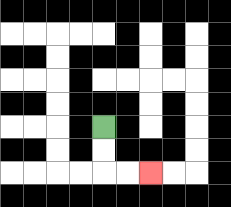{'start': '[4, 5]', 'end': '[6, 7]', 'path_directions': 'D,D,R,R', 'path_coordinates': '[[4, 5], [4, 6], [4, 7], [5, 7], [6, 7]]'}